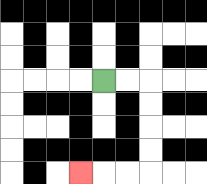{'start': '[4, 3]', 'end': '[3, 7]', 'path_directions': 'R,R,D,D,D,D,L,L,L', 'path_coordinates': '[[4, 3], [5, 3], [6, 3], [6, 4], [6, 5], [6, 6], [6, 7], [5, 7], [4, 7], [3, 7]]'}